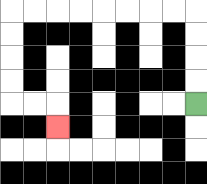{'start': '[8, 4]', 'end': '[2, 5]', 'path_directions': 'U,U,U,U,L,L,L,L,L,L,L,L,D,D,D,D,R,R,D', 'path_coordinates': '[[8, 4], [8, 3], [8, 2], [8, 1], [8, 0], [7, 0], [6, 0], [5, 0], [4, 0], [3, 0], [2, 0], [1, 0], [0, 0], [0, 1], [0, 2], [0, 3], [0, 4], [1, 4], [2, 4], [2, 5]]'}